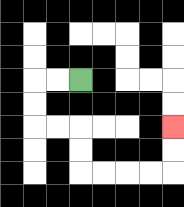{'start': '[3, 3]', 'end': '[7, 5]', 'path_directions': 'L,L,D,D,R,R,D,D,R,R,R,R,U,U', 'path_coordinates': '[[3, 3], [2, 3], [1, 3], [1, 4], [1, 5], [2, 5], [3, 5], [3, 6], [3, 7], [4, 7], [5, 7], [6, 7], [7, 7], [7, 6], [7, 5]]'}